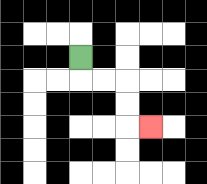{'start': '[3, 2]', 'end': '[6, 5]', 'path_directions': 'D,R,R,D,D,R', 'path_coordinates': '[[3, 2], [3, 3], [4, 3], [5, 3], [5, 4], [5, 5], [6, 5]]'}